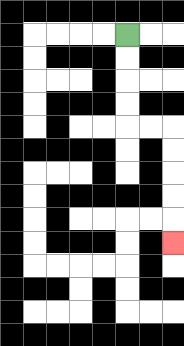{'start': '[5, 1]', 'end': '[7, 10]', 'path_directions': 'D,D,D,D,R,R,D,D,D,D,D', 'path_coordinates': '[[5, 1], [5, 2], [5, 3], [5, 4], [5, 5], [6, 5], [7, 5], [7, 6], [7, 7], [7, 8], [7, 9], [7, 10]]'}